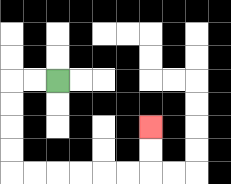{'start': '[2, 3]', 'end': '[6, 5]', 'path_directions': 'L,L,D,D,D,D,R,R,R,R,R,R,U,U', 'path_coordinates': '[[2, 3], [1, 3], [0, 3], [0, 4], [0, 5], [0, 6], [0, 7], [1, 7], [2, 7], [3, 7], [4, 7], [5, 7], [6, 7], [6, 6], [6, 5]]'}